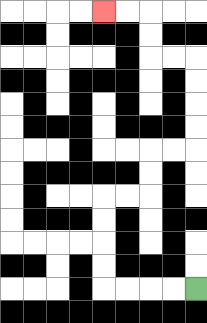{'start': '[8, 12]', 'end': '[4, 0]', 'path_directions': 'L,L,L,L,U,U,U,U,R,R,U,U,R,R,U,U,U,U,L,L,U,U,L,L', 'path_coordinates': '[[8, 12], [7, 12], [6, 12], [5, 12], [4, 12], [4, 11], [4, 10], [4, 9], [4, 8], [5, 8], [6, 8], [6, 7], [6, 6], [7, 6], [8, 6], [8, 5], [8, 4], [8, 3], [8, 2], [7, 2], [6, 2], [6, 1], [6, 0], [5, 0], [4, 0]]'}